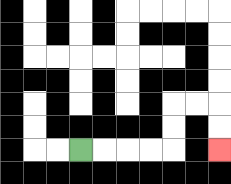{'start': '[3, 6]', 'end': '[9, 6]', 'path_directions': 'R,R,R,R,U,U,R,R,D,D', 'path_coordinates': '[[3, 6], [4, 6], [5, 6], [6, 6], [7, 6], [7, 5], [7, 4], [8, 4], [9, 4], [9, 5], [9, 6]]'}